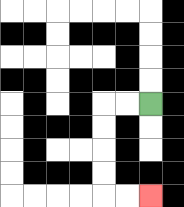{'start': '[6, 4]', 'end': '[6, 8]', 'path_directions': 'L,L,D,D,D,D,R,R', 'path_coordinates': '[[6, 4], [5, 4], [4, 4], [4, 5], [4, 6], [4, 7], [4, 8], [5, 8], [6, 8]]'}